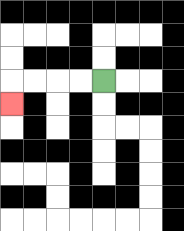{'start': '[4, 3]', 'end': '[0, 4]', 'path_directions': 'L,L,L,L,D', 'path_coordinates': '[[4, 3], [3, 3], [2, 3], [1, 3], [0, 3], [0, 4]]'}